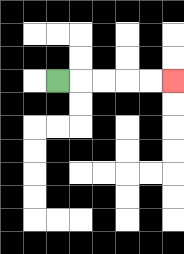{'start': '[2, 3]', 'end': '[7, 3]', 'path_directions': 'R,R,R,R,R', 'path_coordinates': '[[2, 3], [3, 3], [4, 3], [5, 3], [6, 3], [7, 3]]'}